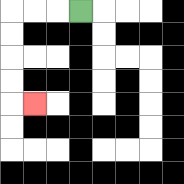{'start': '[3, 0]', 'end': '[1, 4]', 'path_directions': 'L,L,L,D,D,D,D,R', 'path_coordinates': '[[3, 0], [2, 0], [1, 0], [0, 0], [0, 1], [0, 2], [0, 3], [0, 4], [1, 4]]'}